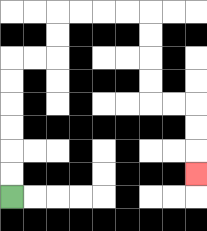{'start': '[0, 8]', 'end': '[8, 7]', 'path_directions': 'U,U,U,U,U,U,R,R,U,U,R,R,R,R,D,D,D,D,R,R,D,D,D', 'path_coordinates': '[[0, 8], [0, 7], [0, 6], [0, 5], [0, 4], [0, 3], [0, 2], [1, 2], [2, 2], [2, 1], [2, 0], [3, 0], [4, 0], [5, 0], [6, 0], [6, 1], [6, 2], [6, 3], [6, 4], [7, 4], [8, 4], [8, 5], [8, 6], [8, 7]]'}